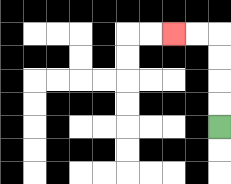{'start': '[9, 5]', 'end': '[7, 1]', 'path_directions': 'U,U,U,U,L,L', 'path_coordinates': '[[9, 5], [9, 4], [9, 3], [9, 2], [9, 1], [8, 1], [7, 1]]'}